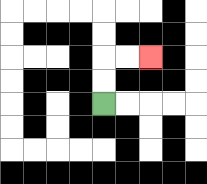{'start': '[4, 4]', 'end': '[6, 2]', 'path_directions': 'U,U,R,R', 'path_coordinates': '[[4, 4], [4, 3], [4, 2], [5, 2], [6, 2]]'}